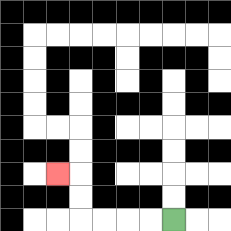{'start': '[7, 9]', 'end': '[2, 7]', 'path_directions': 'L,L,L,L,U,U,L', 'path_coordinates': '[[7, 9], [6, 9], [5, 9], [4, 9], [3, 9], [3, 8], [3, 7], [2, 7]]'}